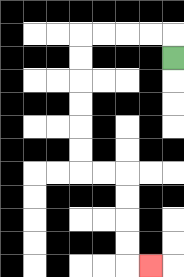{'start': '[7, 2]', 'end': '[6, 11]', 'path_directions': 'U,L,L,L,L,D,D,D,D,D,D,R,R,D,D,D,D,R', 'path_coordinates': '[[7, 2], [7, 1], [6, 1], [5, 1], [4, 1], [3, 1], [3, 2], [3, 3], [3, 4], [3, 5], [3, 6], [3, 7], [4, 7], [5, 7], [5, 8], [5, 9], [5, 10], [5, 11], [6, 11]]'}